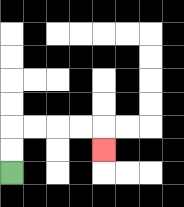{'start': '[0, 7]', 'end': '[4, 6]', 'path_directions': 'U,U,R,R,R,R,D', 'path_coordinates': '[[0, 7], [0, 6], [0, 5], [1, 5], [2, 5], [3, 5], [4, 5], [4, 6]]'}